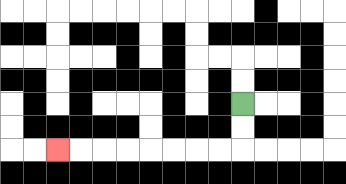{'start': '[10, 4]', 'end': '[2, 6]', 'path_directions': 'D,D,L,L,L,L,L,L,L,L', 'path_coordinates': '[[10, 4], [10, 5], [10, 6], [9, 6], [8, 6], [7, 6], [6, 6], [5, 6], [4, 6], [3, 6], [2, 6]]'}